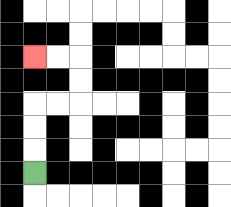{'start': '[1, 7]', 'end': '[1, 2]', 'path_directions': 'U,U,U,R,R,U,U,L,L', 'path_coordinates': '[[1, 7], [1, 6], [1, 5], [1, 4], [2, 4], [3, 4], [3, 3], [3, 2], [2, 2], [1, 2]]'}